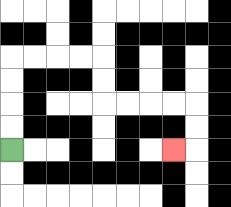{'start': '[0, 6]', 'end': '[7, 6]', 'path_directions': 'U,U,U,U,R,R,R,R,D,D,R,R,R,R,D,D,L', 'path_coordinates': '[[0, 6], [0, 5], [0, 4], [0, 3], [0, 2], [1, 2], [2, 2], [3, 2], [4, 2], [4, 3], [4, 4], [5, 4], [6, 4], [7, 4], [8, 4], [8, 5], [8, 6], [7, 6]]'}